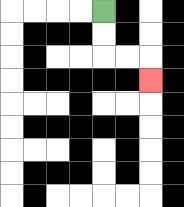{'start': '[4, 0]', 'end': '[6, 3]', 'path_directions': 'D,D,R,R,D', 'path_coordinates': '[[4, 0], [4, 1], [4, 2], [5, 2], [6, 2], [6, 3]]'}